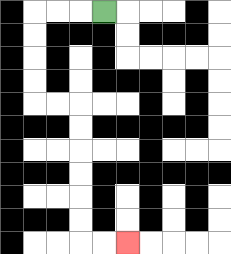{'start': '[4, 0]', 'end': '[5, 10]', 'path_directions': 'L,L,L,D,D,D,D,R,R,D,D,D,D,D,D,R,R', 'path_coordinates': '[[4, 0], [3, 0], [2, 0], [1, 0], [1, 1], [1, 2], [1, 3], [1, 4], [2, 4], [3, 4], [3, 5], [3, 6], [3, 7], [3, 8], [3, 9], [3, 10], [4, 10], [5, 10]]'}